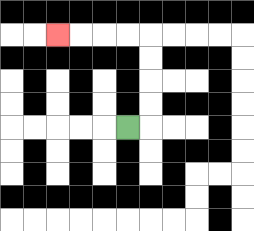{'start': '[5, 5]', 'end': '[2, 1]', 'path_directions': 'R,U,U,U,U,L,L,L,L', 'path_coordinates': '[[5, 5], [6, 5], [6, 4], [6, 3], [6, 2], [6, 1], [5, 1], [4, 1], [3, 1], [2, 1]]'}